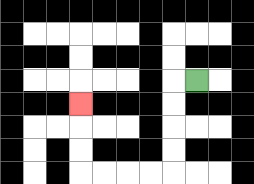{'start': '[8, 3]', 'end': '[3, 4]', 'path_directions': 'L,D,D,D,D,L,L,L,L,U,U,U', 'path_coordinates': '[[8, 3], [7, 3], [7, 4], [7, 5], [7, 6], [7, 7], [6, 7], [5, 7], [4, 7], [3, 7], [3, 6], [3, 5], [3, 4]]'}